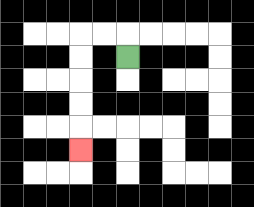{'start': '[5, 2]', 'end': '[3, 6]', 'path_directions': 'U,L,L,D,D,D,D,D', 'path_coordinates': '[[5, 2], [5, 1], [4, 1], [3, 1], [3, 2], [3, 3], [3, 4], [3, 5], [3, 6]]'}